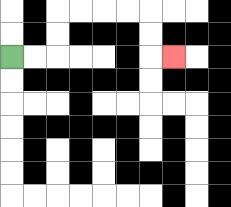{'start': '[0, 2]', 'end': '[7, 2]', 'path_directions': 'R,R,U,U,R,R,R,R,D,D,R', 'path_coordinates': '[[0, 2], [1, 2], [2, 2], [2, 1], [2, 0], [3, 0], [4, 0], [5, 0], [6, 0], [6, 1], [6, 2], [7, 2]]'}